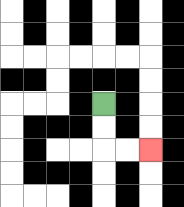{'start': '[4, 4]', 'end': '[6, 6]', 'path_directions': 'D,D,R,R', 'path_coordinates': '[[4, 4], [4, 5], [4, 6], [5, 6], [6, 6]]'}